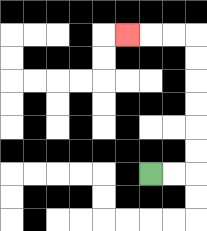{'start': '[6, 7]', 'end': '[5, 1]', 'path_directions': 'R,R,U,U,U,U,U,U,L,L,L', 'path_coordinates': '[[6, 7], [7, 7], [8, 7], [8, 6], [8, 5], [8, 4], [8, 3], [8, 2], [8, 1], [7, 1], [6, 1], [5, 1]]'}